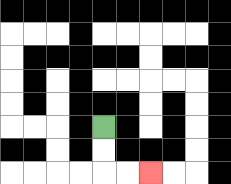{'start': '[4, 5]', 'end': '[6, 7]', 'path_directions': 'D,D,R,R', 'path_coordinates': '[[4, 5], [4, 6], [4, 7], [5, 7], [6, 7]]'}